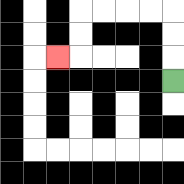{'start': '[7, 3]', 'end': '[2, 2]', 'path_directions': 'U,U,U,L,L,L,L,D,D,L', 'path_coordinates': '[[7, 3], [7, 2], [7, 1], [7, 0], [6, 0], [5, 0], [4, 0], [3, 0], [3, 1], [3, 2], [2, 2]]'}